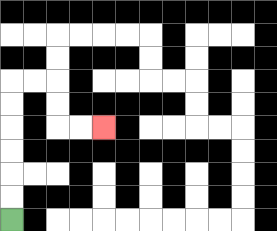{'start': '[0, 9]', 'end': '[4, 5]', 'path_directions': 'U,U,U,U,U,U,R,R,D,D,R,R', 'path_coordinates': '[[0, 9], [0, 8], [0, 7], [0, 6], [0, 5], [0, 4], [0, 3], [1, 3], [2, 3], [2, 4], [2, 5], [3, 5], [4, 5]]'}